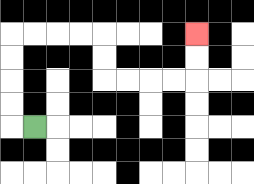{'start': '[1, 5]', 'end': '[8, 1]', 'path_directions': 'L,U,U,U,U,R,R,R,R,D,D,R,R,R,R,U,U', 'path_coordinates': '[[1, 5], [0, 5], [0, 4], [0, 3], [0, 2], [0, 1], [1, 1], [2, 1], [3, 1], [4, 1], [4, 2], [4, 3], [5, 3], [6, 3], [7, 3], [8, 3], [8, 2], [8, 1]]'}